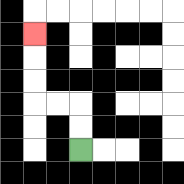{'start': '[3, 6]', 'end': '[1, 1]', 'path_directions': 'U,U,L,L,U,U,U', 'path_coordinates': '[[3, 6], [3, 5], [3, 4], [2, 4], [1, 4], [1, 3], [1, 2], [1, 1]]'}